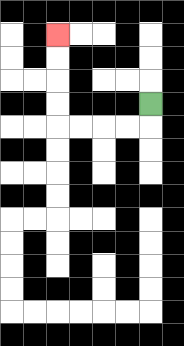{'start': '[6, 4]', 'end': '[2, 1]', 'path_directions': 'D,L,L,L,L,U,U,U,U', 'path_coordinates': '[[6, 4], [6, 5], [5, 5], [4, 5], [3, 5], [2, 5], [2, 4], [2, 3], [2, 2], [2, 1]]'}